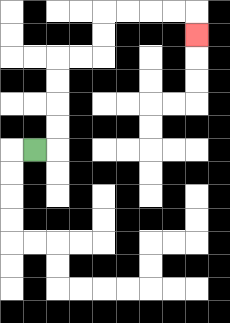{'start': '[1, 6]', 'end': '[8, 1]', 'path_directions': 'R,U,U,U,U,R,R,U,U,R,R,R,R,D', 'path_coordinates': '[[1, 6], [2, 6], [2, 5], [2, 4], [2, 3], [2, 2], [3, 2], [4, 2], [4, 1], [4, 0], [5, 0], [6, 0], [7, 0], [8, 0], [8, 1]]'}